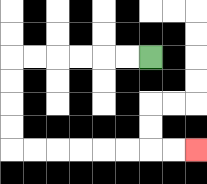{'start': '[6, 2]', 'end': '[8, 6]', 'path_directions': 'L,L,L,L,L,L,D,D,D,D,R,R,R,R,R,R,R,R', 'path_coordinates': '[[6, 2], [5, 2], [4, 2], [3, 2], [2, 2], [1, 2], [0, 2], [0, 3], [0, 4], [0, 5], [0, 6], [1, 6], [2, 6], [3, 6], [4, 6], [5, 6], [6, 6], [7, 6], [8, 6]]'}